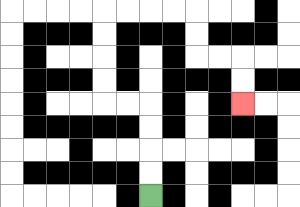{'start': '[6, 8]', 'end': '[10, 4]', 'path_directions': 'U,U,U,U,L,L,U,U,U,U,R,R,R,R,D,D,R,R,D,D', 'path_coordinates': '[[6, 8], [6, 7], [6, 6], [6, 5], [6, 4], [5, 4], [4, 4], [4, 3], [4, 2], [4, 1], [4, 0], [5, 0], [6, 0], [7, 0], [8, 0], [8, 1], [8, 2], [9, 2], [10, 2], [10, 3], [10, 4]]'}